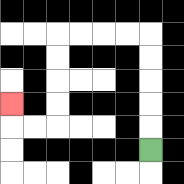{'start': '[6, 6]', 'end': '[0, 4]', 'path_directions': 'U,U,U,U,U,L,L,L,L,D,D,D,D,L,L,U', 'path_coordinates': '[[6, 6], [6, 5], [6, 4], [6, 3], [6, 2], [6, 1], [5, 1], [4, 1], [3, 1], [2, 1], [2, 2], [2, 3], [2, 4], [2, 5], [1, 5], [0, 5], [0, 4]]'}